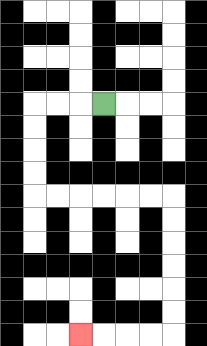{'start': '[4, 4]', 'end': '[3, 14]', 'path_directions': 'L,L,L,D,D,D,D,R,R,R,R,R,R,D,D,D,D,D,D,L,L,L,L', 'path_coordinates': '[[4, 4], [3, 4], [2, 4], [1, 4], [1, 5], [1, 6], [1, 7], [1, 8], [2, 8], [3, 8], [4, 8], [5, 8], [6, 8], [7, 8], [7, 9], [7, 10], [7, 11], [7, 12], [7, 13], [7, 14], [6, 14], [5, 14], [4, 14], [3, 14]]'}